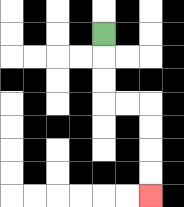{'start': '[4, 1]', 'end': '[6, 8]', 'path_directions': 'D,D,D,R,R,D,D,D,D', 'path_coordinates': '[[4, 1], [4, 2], [4, 3], [4, 4], [5, 4], [6, 4], [6, 5], [6, 6], [6, 7], [6, 8]]'}